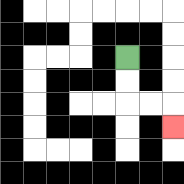{'start': '[5, 2]', 'end': '[7, 5]', 'path_directions': 'D,D,R,R,D', 'path_coordinates': '[[5, 2], [5, 3], [5, 4], [6, 4], [7, 4], [7, 5]]'}